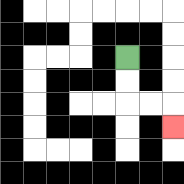{'start': '[5, 2]', 'end': '[7, 5]', 'path_directions': 'D,D,R,R,D', 'path_coordinates': '[[5, 2], [5, 3], [5, 4], [6, 4], [7, 4], [7, 5]]'}